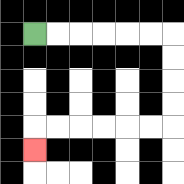{'start': '[1, 1]', 'end': '[1, 6]', 'path_directions': 'R,R,R,R,R,R,D,D,D,D,L,L,L,L,L,L,D', 'path_coordinates': '[[1, 1], [2, 1], [3, 1], [4, 1], [5, 1], [6, 1], [7, 1], [7, 2], [7, 3], [7, 4], [7, 5], [6, 5], [5, 5], [4, 5], [3, 5], [2, 5], [1, 5], [1, 6]]'}